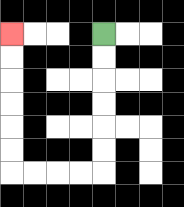{'start': '[4, 1]', 'end': '[0, 1]', 'path_directions': 'D,D,D,D,D,D,L,L,L,L,U,U,U,U,U,U', 'path_coordinates': '[[4, 1], [4, 2], [4, 3], [4, 4], [4, 5], [4, 6], [4, 7], [3, 7], [2, 7], [1, 7], [0, 7], [0, 6], [0, 5], [0, 4], [0, 3], [0, 2], [0, 1]]'}